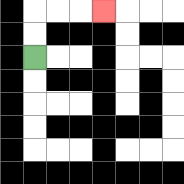{'start': '[1, 2]', 'end': '[4, 0]', 'path_directions': 'U,U,R,R,R', 'path_coordinates': '[[1, 2], [1, 1], [1, 0], [2, 0], [3, 0], [4, 0]]'}